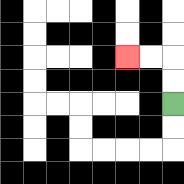{'start': '[7, 4]', 'end': '[5, 2]', 'path_directions': 'U,U,L,L', 'path_coordinates': '[[7, 4], [7, 3], [7, 2], [6, 2], [5, 2]]'}